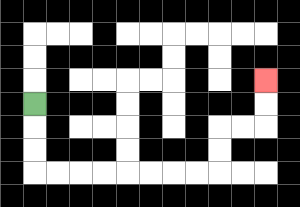{'start': '[1, 4]', 'end': '[11, 3]', 'path_directions': 'D,D,D,R,R,R,R,R,R,R,R,U,U,R,R,U,U', 'path_coordinates': '[[1, 4], [1, 5], [1, 6], [1, 7], [2, 7], [3, 7], [4, 7], [5, 7], [6, 7], [7, 7], [8, 7], [9, 7], [9, 6], [9, 5], [10, 5], [11, 5], [11, 4], [11, 3]]'}